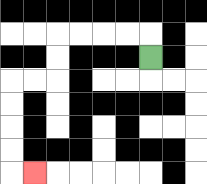{'start': '[6, 2]', 'end': '[1, 7]', 'path_directions': 'U,L,L,L,L,D,D,L,L,D,D,D,D,R', 'path_coordinates': '[[6, 2], [6, 1], [5, 1], [4, 1], [3, 1], [2, 1], [2, 2], [2, 3], [1, 3], [0, 3], [0, 4], [0, 5], [0, 6], [0, 7], [1, 7]]'}